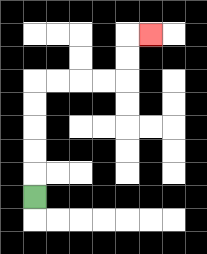{'start': '[1, 8]', 'end': '[6, 1]', 'path_directions': 'U,U,U,U,U,R,R,R,R,U,U,R', 'path_coordinates': '[[1, 8], [1, 7], [1, 6], [1, 5], [1, 4], [1, 3], [2, 3], [3, 3], [4, 3], [5, 3], [5, 2], [5, 1], [6, 1]]'}